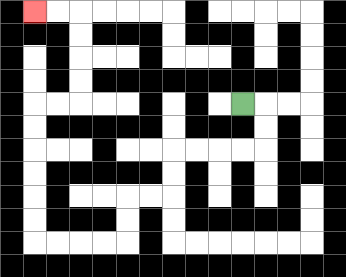{'start': '[10, 4]', 'end': '[1, 0]', 'path_directions': 'R,D,D,L,L,L,L,D,D,L,L,D,D,L,L,L,L,U,U,U,U,U,U,R,R,U,U,U,U,L,L', 'path_coordinates': '[[10, 4], [11, 4], [11, 5], [11, 6], [10, 6], [9, 6], [8, 6], [7, 6], [7, 7], [7, 8], [6, 8], [5, 8], [5, 9], [5, 10], [4, 10], [3, 10], [2, 10], [1, 10], [1, 9], [1, 8], [1, 7], [1, 6], [1, 5], [1, 4], [2, 4], [3, 4], [3, 3], [3, 2], [3, 1], [3, 0], [2, 0], [1, 0]]'}